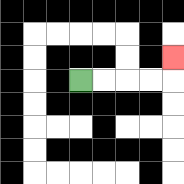{'start': '[3, 3]', 'end': '[7, 2]', 'path_directions': 'R,R,R,R,U', 'path_coordinates': '[[3, 3], [4, 3], [5, 3], [6, 3], [7, 3], [7, 2]]'}